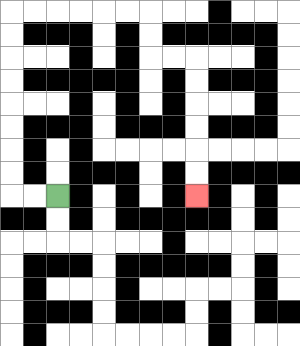{'start': '[2, 8]', 'end': '[8, 8]', 'path_directions': 'L,L,U,U,U,U,U,U,U,U,R,R,R,R,R,R,D,D,R,R,D,D,D,D,D,D', 'path_coordinates': '[[2, 8], [1, 8], [0, 8], [0, 7], [0, 6], [0, 5], [0, 4], [0, 3], [0, 2], [0, 1], [0, 0], [1, 0], [2, 0], [3, 0], [4, 0], [5, 0], [6, 0], [6, 1], [6, 2], [7, 2], [8, 2], [8, 3], [8, 4], [8, 5], [8, 6], [8, 7], [8, 8]]'}